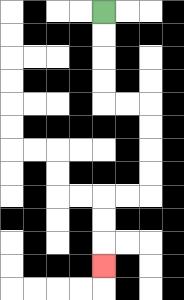{'start': '[4, 0]', 'end': '[4, 11]', 'path_directions': 'D,D,D,D,R,R,D,D,D,D,L,L,D,D,D', 'path_coordinates': '[[4, 0], [4, 1], [4, 2], [4, 3], [4, 4], [5, 4], [6, 4], [6, 5], [6, 6], [6, 7], [6, 8], [5, 8], [4, 8], [4, 9], [4, 10], [4, 11]]'}